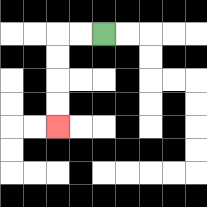{'start': '[4, 1]', 'end': '[2, 5]', 'path_directions': 'L,L,D,D,D,D', 'path_coordinates': '[[4, 1], [3, 1], [2, 1], [2, 2], [2, 3], [2, 4], [2, 5]]'}